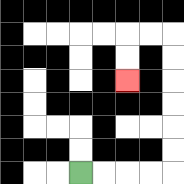{'start': '[3, 7]', 'end': '[5, 3]', 'path_directions': 'R,R,R,R,U,U,U,U,U,U,L,L,D,D', 'path_coordinates': '[[3, 7], [4, 7], [5, 7], [6, 7], [7, 7], [7, 6], [7, 5], [7, 4], [7, 3], [7, 2], [7, 1], [6, 1], [5, 1], [5, 2], [5, 3]]'}